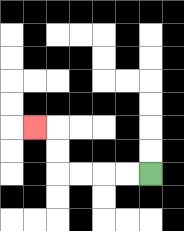{'start': '[6, 7]', 'end': '[1, 5]', 'path_directions': 'L,L,L,L,U,U,L', 'path_coordinates': '[[6, 7], [5, 7], [4, 7], [3, 7], [2, 7], [2, 6], [2, 5], [1, 5]]'}